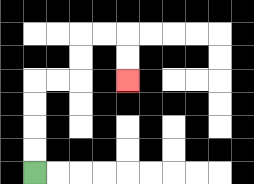{'start': '[1, 7]', 'end': '[5, 3]', 'path_directions': 'U,U,U,U,R,R,U,U,R,R,D,D', 'path_coordinates': '[[1, 7], [1, 6], [1, 5], [1, 4], [1, 3], [2, 3], [3, 3], [3, 2], [3, 1], [4, 1], [5, 1], [5, 2], [5, 3]]'}